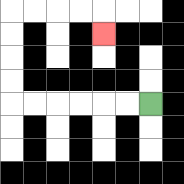{'start': '[6, 4]', 'end': '[4, 1]', 'path_directions': 'L,L,L,L,L,L,U,U,U,U,R,R,R,R,D', 'path_coordinates': '[[6, 4], [5, 4], [4, 4], [3, 4], [2, 4], [1, 4], [0, 4], [0, 3], [0, 2], [0, 1], [0, 0], [1, 0], [2, 0], [3, 0], [4, 0], [4, 1]]'}